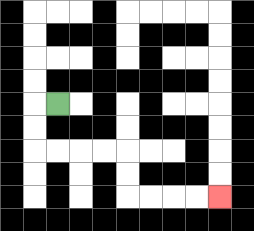{'start': '[2, 4]', 'end': '[9, 8]', 'path_directions': 'L,D,D,R,R,R,R,D,D,R,R,R,R', 'path_coordinates': '[[2, 4], [1, 4], [1, 5], [1, 6], [2, 6], [3, 6], [4, 6], [5, 6], [5, 7], [5, 8], [6, 8], [7, 8], [8, 8], [9, 8]]'}